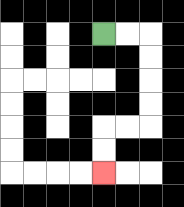{'start': '[4, 1]', 'end': '[4, 7]', 'path_directions': 'R,R,D,D,D,D,L,L,D,D', 'path_coordinates': '[[4, 1], [5, 1], [6, 1], [6, 2], [6, 3], [6, 4], [6, 5], [5, 5], [4, 5], [4, 6], [4, 7]]'}